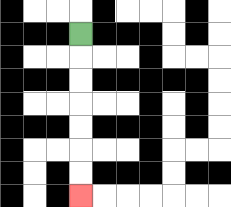{'start': '[3, 1]', 'end': '[3, 8]', 'path_directions': 'D,D,D,D,D,D,D', 'path_coordinates': '[[3, 1], [3, 2], [3, 3], [3, 4], [3, 5], [3, 6], [3, 7], [3, 8]]'}